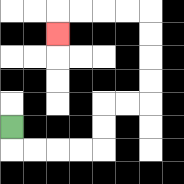{'start': '[0, 5]', 'end': '[2, 1]', 'path_directions': 'D,R,R,R,R,U,U,R,R,U,U,U,U,L,L,L,L,D', 'path_coordinates': '[[0, 5], [0, 6], [1, 6], [2, 6], [3, 6], [4, 6], [4, 5], [4, 4], [5, 4], [6, 4], [6, 3], [6, 2], [6, 1], [6, 0], [5, 0], [4, 0], [3, 0], [2, 0], [2, 1]]'}